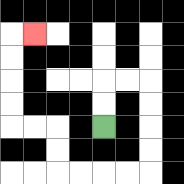{'start': '[4, 5]', 'end': '[1, 1]', 'path_directions': 'U,U,R,R,D,D,D,D,L,L,L,L,U,U,L,L,U,U,U,U,R', 'path_coordinates': '[[4, 5], [4, 4], [4, 3], [5, 3], [6, 3], [6, 4], [6, 5], [6, 6], [6, 7], [5, 7], [4, 7], [3, 7], [2, 7], [2, 6], [2, 5], [1, 5], [0, 5], [0, 4], [0, 3], [0, 2], [0, 1], [1, 1]]'}